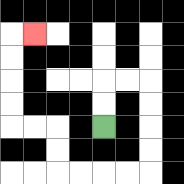{'start': '[4, 5]', 'end': '[1, 1]', 'path_directions': 'U,U,R,R,D,D,D,D,L,L,L,L,U,U,L,L,U,U,U,U,R', 'path_coordinates': '[[4, 5], [4, 4], [4, 3], [5, 3], [6, 3], [6, 4], [6, 5], [6, 6], [6, 7], [5, 7], [4, 7], [3, 7], [2, 7], [2, 6], [2, 5], [1, 5], [0, 5], [0, 4], [0, 3], [0, 2], [0, 1], [1, 1]]'}